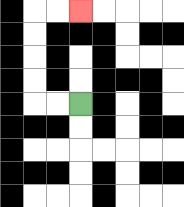{'start': '[3, 4]', 'end': '[3, 0]', 'path_directions': 'L,L,U,U,U,U,R,R', 'path_coordinates': '[[3, 4], [2, 4], [1, 4], [1, 3], [1, 2], [1, 1], [1, 0], [2, 0], [3, 0]]'}